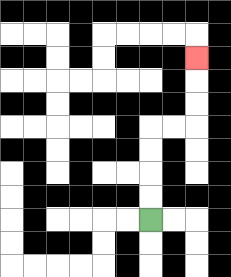{'start': '[6, 9]', 'end': '[8, 2]', 'path_directions': 'U,U,U,U,R,R,U,U,U', 'path_coordinates': '[[6, 9], [6, 8], [6, 7], [6, 6], [6, 5], [7, 5], [8, 5], [8, 4], [8, 3], [8, 2]]'}